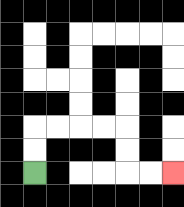{'start': '[1, 7]', 'end': '[7, 7]', 'path_directions': 'U,U,R,R,R,R,D,D,R,R', 'path_coordinates': '[[1, 7], [1, 6], [1, 5], [2, 5], [3, 5], [4, 5], [5, 5], [5, 6], [5, 7], [6, 7], [7, 7]]'}